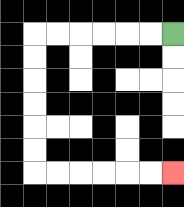{'start': '[7, 1]', 'end': '[7, 7]', 'path_directions': 'L,L,L,L,L,L,D,D,D,D,D,D,R,R,R,R,R,R', 'path_coordinates': '[[7, 1], [6, 1], [5, 1], [4, 1], [3, 1], [2, 1], [1, 1], [1, 2], [1, 3], [1, 4], [1, 5], [1, 6], [1, 7], [2, 7], [3, 7], [4, 7], [5, 7], [6, 7], [7, 7]]'}